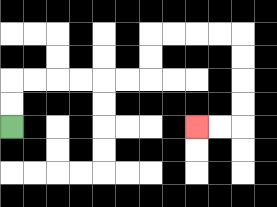{'start': '[0, 5]', 'end': '[8, 5]', 'path_directions': 'U,U,R,R,R,R,R,R,U,U,R,R,R,R,D,D,D,D,L,L', 'path_coordinates': '[[0, 5], [0, 4], [0, 3], [1, 3], [2, 3], [3, 3], [4, 3], [5, 3], [6, 3], [6, 2], [6, 1], [7, 1], [8, 1], [9, 1], [10, 1], [10, 2], [10, 3], [10, 4], [10, 5], [9, 5], [8, 5]]'}